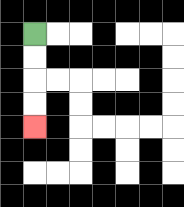{'start': '[1, 1]', 'end': '[1, 5]', 'path_directions': 'D,D,D,D', 'path_coordinates': '[[1, 1], [1, 2], [1, 3], [1, 4], [1, 5]]'}